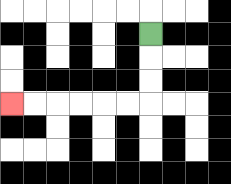{'start': '[6, 1]', 'end': '[0, 4]', 'path_directions': 'D,D,D,L,L,L,L,L,L', 'path_coordinates': '[[6, 1], [6, 2], [6, 3], [6, 4], [5, 4], [4, 4], [3, 4], [2, 4], [1, 4], [0, 4]]'}